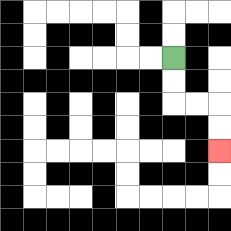{'start': '[7, 2]', 'end': '[9, 6]', 'path_directions': 'D,D,R,R,D,D', 'path_coordinates': '[[7, 2], [7, 3], [7, 4], [8, 4], [9, 4], [9, 5], [9, 6]]'}